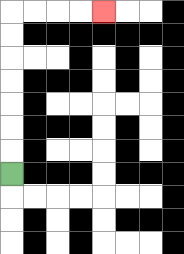{'start': '[0, 7]', 'end': '[4, 0]', 'path_directions': 'U,U,U,U,U,U,U,R,R,R,R', 'path_coordinates': '[[0, 7], [0, 6], [0, 5], [0, 4], [0, 3], [0, 2], [0, 1], [0, 0], [1, 0], [2, 0], [3, 0], [4, 0]]'}